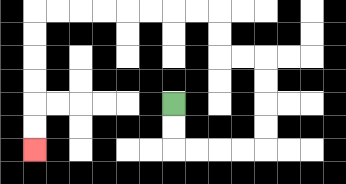{'start': '[7, 4]', 'end': '[1, 6]', 'path_directions': 'D,D,R,R,R,R,U,U,U,U,L,L,U,U,L,L,L,L,L,L,L,L,D,D,D,D,D,D', 'path_coordinates': '[[7, 4], [7, 5], [7, 6], [8, 6], [9, 6], [10, 6], [11, 6], [11, 5], [11, 4], [11, 3], [11, 2], [10, 2], [9, 2], [9, 1], [9, 0], [8, 0], [7, 0], [6, 0], [5, 0], [4, 0], [3, 0], [2, 0], [1, 0], [1, 1], [1, 2], [1, 3], [1, 4], [1, 5], [1, 6]]'}